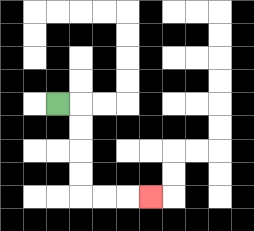{'start': '[2, 4]', 'end': '[6, 8]', 'path_directions': 'R,D,D,D,D,R,R,R', 'path_coordinates': '[[2, 4], [3, 4], [3, 5], [3, 6], [3, 7], [3, 8], [4, 8], [5, 8], [6, 8]]'}